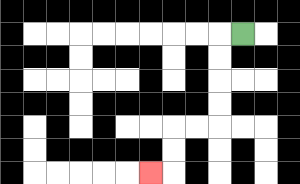{'start': '[10, 1]', 'end': '[6, 7]', 'path_directions': 'L,D,D,D,D,L,L,D,D,L', 'path_coordinates': '[[10, 1], [9, 1], [9, 2], [9, 3], [9, 4], [9, 5], [8, 5], [7, 5], [7, 6], [7, 7], [6, 7]]'}